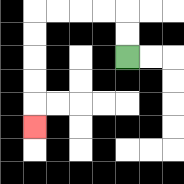{'start': '[5, 2]', 'end': '[1, 5]', 'path_directions': 'U,U,L,L,L,L,D,D,D,D,D', 'path_coordinates': '[[5, 2], [5, 1], [5, 0], [4, 0], [3, 0], [2, 0], [1, 0], [1, 1], [1, 2], [1, 3], [1, 4], [1, 5]]'}